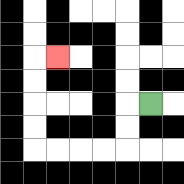{'start': '[6, 4]', 'end': '[2, 2]', 'path_directions': 'L,D,D,L,L,L,L,U,U,U,U,R', 'path_coordinates': '[[6, 4], [5, 4], [5, 5], [5, 6], [4, 6], [3, 6], [2, 6], [1, 6], [1, 5], [1, 4], [1, 3], [1, 2], [2, 2]]'}